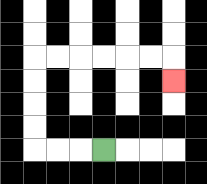{'start': '[4, 6]', 'end': '[7, 3]', 'path_directions': 'L,L,L,U,U,U,U,R,R,R,R,R,R,D', 'path_coordinates': '[[4, 6], [3, 6], [2, 6], [1, 6], [1, 5], [1, 4], [1, 3], [1, 2], [2, 2], [3, 2], [4, 2], [5, 2], [6, 2], [7, 2], [7, 3]]'}